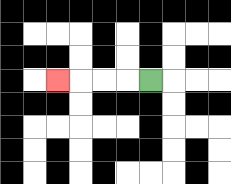{'start': '[6, 3]', 'end': '[2, 3]', 'path_directions': 'L,L,L,L', 'path_coordinates': '[[6, 3], [5, 3], [4, 3], [3, 3], [2, 3]]'}